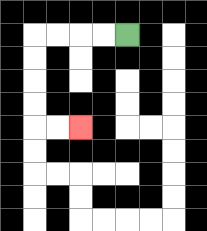{'start': '[5, 1]', 'end': '[3, 5]', 'path_directions': 'L,L,L,L,D,D,D,D,R,R', 'path_coordinates': '[[5, 1], [4, 1], [3, 1], [2, 1], [1, 1], [1, 2], [1, 3], [1, 4], [1, 5], [2, 5], [3, 5]]'}